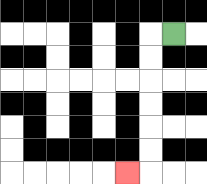{'start': '[7, 1]', 'end': '[5, 7]', 'path_directions': 'L,D,D,D,D,D,D,L', 'path_coordinates': '[[7, 1], [6, 1], [6, 2], [6, 3], [6, 4], [6, 5], [6, 6], [6, 7], [5, 7]]'}